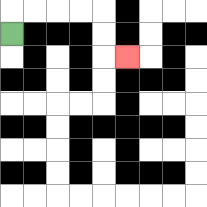{'start': '[0, 1]', 'end': '[5, 2]', 'path_directions': 'U,R,R,R,R,D,D,R', 'path_coordinates': '[[0, 1], [0, 0], [1, 0], [2, 0], [3, 0], [4, 0], [4, 1], [4, 2], [5, 2]]'}